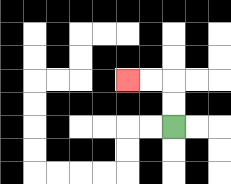{'start': '[7, 5]', 'end': '[5, 3]', 'path_directions': 'U,U,L,L', 'path_coordinates': '[[7, 5], [7, 4], [7, 3], [6, 3], [5, 3]]'}